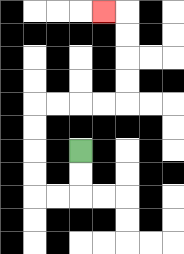{'start': '[3, 6]', 'end': '[4, 0]', 'path_directions': 'D,D,L,L,U,U,U,U,R,R,R,R,U,U,U,U,L', 'path_coordinates': '[[3, 6], [3, 7], [3, 8], [2, 8], [1, 8], [1, 7], [1, 6], [1, 5], [1, 4], [2, 4], [3, 4], [4, 4], [5, 4], [5, 3], [5, 2], [5, 1], [5, 0], [4, 0]]'}